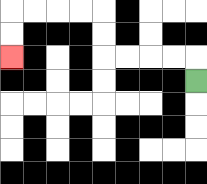{'start': '[8, 3]', 'end': '[0, 2]', 'path_directions': 'U,L,L,L,L,U,U,L,L,L,L,D,D', 'path_coordinates': '[[8, 3], [8, 2], [7, 2], [6, 2], [5, 2], [4, 2], [4, 1], [4, 0], [3, 0], [2, 0], [1, 0], [0, 0], [0, 1], [0, 2]]'}